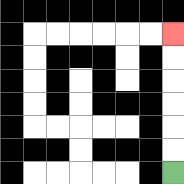{'start': '[7, 7]', 'end': '[7, 1]', 'path_directions': 'U,U,U,U,U,U', 'path_coordinates': '[[7, 7], [7, 6], [7, 5], [7, 4], [7, 3], [7, 2], [7, 1]]'}